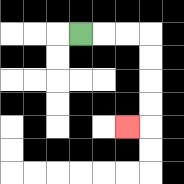{'start': '[3, 1]', 'end': '[5, 5]', 'path_directions': 'R,R,R,D,D,D,D,L', 'path_coordinates': '[[3, 1], [4, 1], [5, 1], [6, 1], [6, 2], [6, 3], [6, 4], [6, 5], [5, 5]]'}